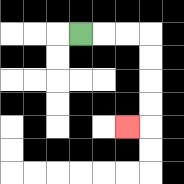{'start': '[3, 1]', 'end': '[5, 5]', 'path_directions': 'R,R,R,D,D,D,D,L', 'path_coordinates': '[[3, 1], [4, 1], [5, 1], [6, 1], [6, 2], [6, 3], [6, 4], [6, 5], [5, 5]]'}